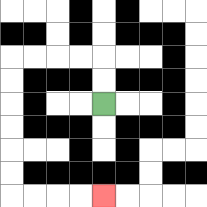{'start': '[4, 4]', 'end': '[4, 8]', 'path_directions': 'U,U,L,L,L,L,D,D,D,D,D,D,R,R,R,R', 'path_coordinates': '[[4, 4], [4, 3], [4, 2], [3, 2], [2, 2], [1, 2], [0, 2], [0, 3], [0, 4], [0, 5], [0, 6], [0, 7], [0, 8], [1, 8], [2, 8], [3, 8], [4, 8]]'}